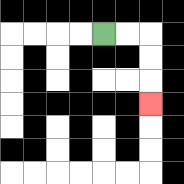{'start': '[4, 1]', 'end': '[6, 4]', 'path_directions': 'R,R,D,D,D', 'path_coordinates': '[[4, 1], [5, 1], [6, 1], [6, 2], [6, 3], [6, 4]]'}